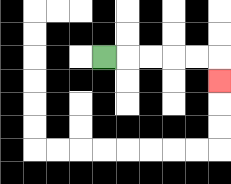{'start': '[4, 2]', 'end': '[9, 3]', 'path_directions': 'R,R,R,R,R,D', 'path_coordinates': '[[4, 2], [5, 2], [6, 2], [7, 2], [8, 2], [9, 2], [9, 3]]'}